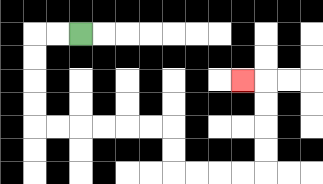{'start': '[3, 1]', 'end': '[10, 3]', 'path_directions': 'L,L,D,D,D,D,R,R,R,R,R,R,D,D,R,R,R,R,U,U,U,U,L', 'path_coordinates': '[[3, 1], [2, 1], [1, 1], [1, 2], [1, 3], [1, 4], [1, 5], [2, 5], [3, 5], [4, 5], [5, 5], [6, 5], [7, 5], [7, 6], [7, 7], [8, 7], [9, 7], [10, 7], [11, 7], [11, 6], [11, 5], [11, 4], [11, 3], [10, 3]]'}